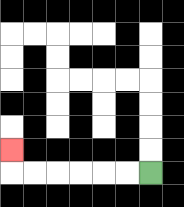{'start': '[6, 7]', 'end': '[0, 6]', 'path_directions': 'L,L,L,L,L,L,U', 'path_coordinates': '[[6, 7], [5, 7], [4, 7], [3, 7], [2, 7], [1, 7], [0, 7], [0, 6]]'}